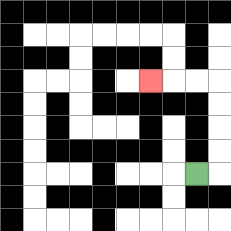{'start': '[8, 7]', 'end': '[6, 3]', 'path_directions': 'R,U,U,U,U,L,L,L', 'path_coordinates': '[[8, 7], [9, 7], [9, 6], [9, 5], [9, 4], [9, 3], [8, 3], [7, 3], [6, 3]]'}